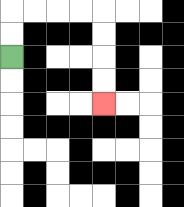{'start': '[0, 2]', 'end': '[4, 4]', 'path_directions': 'U,U,R,R,R,R,D,D,D,D', 'path_coordinates': '[[0, 2], [0, 1], [0, 0], [1, 0], [2, 0], [3, 0], [4, 0], [4, 1], [4, 2], [4, 3], [4, 4]]'}